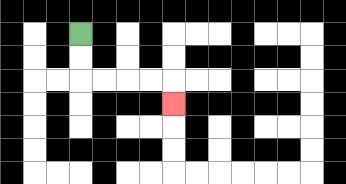{'start': '[3, 1]', 'end': '[7, 4]', 'path_directions': 'D,D,R,R,R,R,D', 'path_coordinates': '[[3, 1], [3, 2], [3, 3], [4, 3], [5, 3], [6, 3], [7, 3], [7, 4]]'}